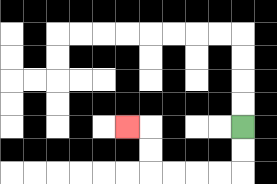{'start': '[10, 5]', 'end': '[5, 5]', 'path_directions': 'D,D,L,L,L,L,U,U,L', 'path_coordinates': '[[10, 5], [10, 6], [10, 7], [9, 7], [8, 7], [7, 7], [6, 7], [6, 6], [6, 5], [5, 5]]'}